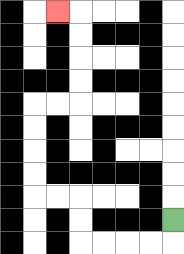{'start': '[7, 9]', 'end': '[2, 0]', 'path_directions': 'D,L,L,L,L,U,U,L,L,U,U,U,U,R,R,U,U,U,U,L', 'path_coordinates': '[[7, 9], [7, 10], [6, 10], [5, 10], [4, 10], [3, 10], [3, 9], [3, 8], [2, 8], [1, 8], [1, 7], [1, 6], [1, 5], [1, 4], [2, 4], [3, 4], [3, 3], [3, 2], [3, 1], [3, 0], [2, 0]]'}